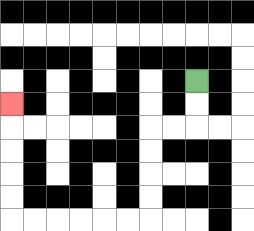{'start': '[8, 3]', 'end': '[0, 4]', 'path_directions': 'D,D,L,L,D,D,D,D,L,L,L,L,L,L,U,U,U,U,U', 'path_coordinates': '[[8, 3], [8, 4], [8, 5], [7, 5], [6, 5], [6, 6], [6, 7], [6, 8], [6, 9], [5, 9], [4, 9], [3, 9], [2, 9], [1, 9], [0, 9], [0, 8], [0, 7], [0, 6], [0, 5], [0, 4]]'}